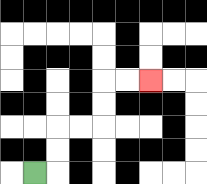{'start': '[1, 7]', 'end': '[6, 3]', 'path_directions': 'R,U,U,R,R,U,U,R,R', 'path_coordinates': '[[1, 7], [2, 7], [2, 6], [2, 5], [3, 5], [4, 5], [4, 4], [4, 3], [5, 3], [6, 3]]'}